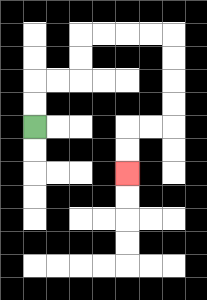{'start': '[1, 5]', 'end': '[5, 7]', 'path_directions': 'U,U,R,R,U,U,R,R,R,R,D,D,D,D,L,L,D,D', 'path_coordinates': '[[1, 5], [1, 4], [1, 3], [2, 3], [3, 3], [3, 2], [3, 1], [4, 1], [5, 1], [6, 1], [7, 1], [7, 2], [7, 3], [7, 4], [7, 5], [6, 5], [5, 5], [5, 6], [5, 7]]'}